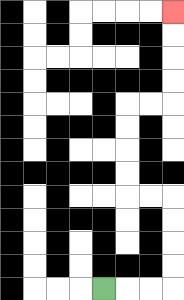{'start': '[4, 12]', 'end': '[7, 0]', 'path_directions': 'R,R,R,U,U,U,U,L,L,U,U,U,U,R,R,U,U,U,U', 'path_coordinates': '[[4, 12], [5, 12], [6, 12], [7, 12], [7, 11], [7, 10], [7, 9], [7, 8], [6, 8], [5, 8], [5, 7], [5, 6], [5, 5], [5, 4], [6, 4], [7, 4], [7, 3], [7, 2], [7, 1], [7, 0]]'}